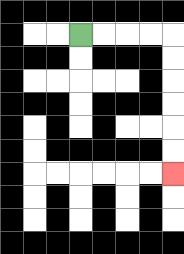{'start': '[3, 1]', 'end': '[7, 7]', 'path_directions': 'R,R,R,R,D,D,D,D,D,D', 'path_coordinates': '[[3, 1], [4, 1], [5, 1], [6, 1], [7, 1], [7, 2], [7, 3], [7, 4], [7, 5], [7, 6], [7, 7]]'}